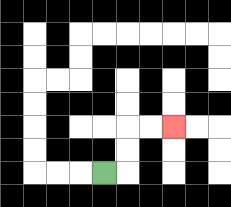{'start': '[4, 7]', 'end': '[7, 5]', 'path_directions': 'R,U,U,R,R', 'path_coordinates': '[[4, 7], [5, 7], [5, 6], [5, 5], [6, 5], [7, 5]]'}